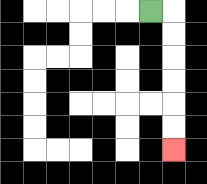{'start': '[6, 0]', 'end': '[7, 6]', 'path_directions': 'R,D,D,D,D,D,D', 'path_coordinates': '[[6, 0], [7, 0], [7, 1], [7, 2], [7, 3], [7, 4], [7, 5], [7, 6]]'}